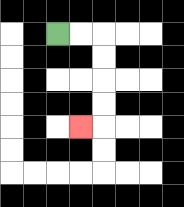{'start': '[2, 1]', 'end': '[3, 5]', 'path_directions': 'R,R,D,D,D,D,L', 'path_coordinates': '[[2, 1], [3, 1], [4, 1], [4, 2], [4, 3], [4, 4], [4, 5], [3, 5]]'}